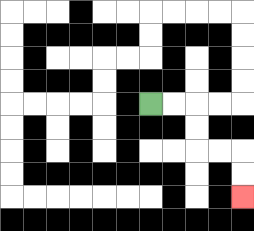{'start': '[6, 4]', 'end': '[10, 8]', 'path_directions': 'R,R,D,D,R,R,D,D', 'path_coordinates': '[[6, 4], [7, 4], [8, 4], [8, 5], [8, 6], [9, 6], [10, 6], [10, 7], [10, 8]]'}